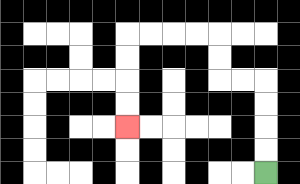{'start': '[11, 7]', 'end': '[5, 5]', 'path_directions': 'U,U,U,U,L,L,U,U,L,L,L,L,D,D,D,D', 'path_coordinates': '[[11, 7], [11, 6], [11, 5], [11, 4], [11, 3], [10, 3], [9, 3], [9, 2], [9, 1], [8, 1], [7, 1], [6, 1], [5, 1], [5, 2], [5, 3], [5, 4], [5, 5]]'}